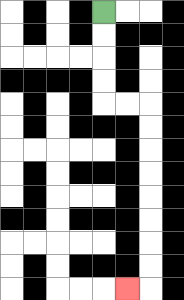{'start': '[4, 0]', 'end': '[5, 12]', 'path_directions': 'D,D,D,D,R,R,D,D,D,D,D,D,D,D,L', 'path_coordinates': '[[4, 0], [4, 1], [4, 2], [4, 3], [4, 4], [5, 4], [6, 4], [6, 5], [6, 6], [6, 7], [6, 8], [6, 9], [6, 10], [6, 11], [6, 12], [5, 12]]'}